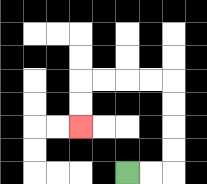{'start': '[5, 7]', 'end': '[3, 5]', 'path_directions': 'R,R,U,U,U,U,L,L,L,L,D,D', 'path_coordinates': '[[5, 7], [6, 7], [7, 7], [7, 6], [7, 5], [7, 4], [7, 3], [6, 3], [5, 3], [4, 3], [3, 3], [3, 4], [3, 5]]'}